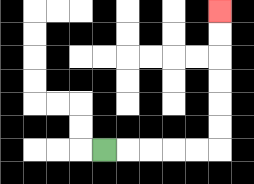{'start': '[4, 6]', 'end': '[9, 0]', 'path_directions': 'R,R,R,R,R,U,U,U,U,U,U', 'path_coordinates': '[[4, 6], [5, 6], [6, 6], [7, 6], [8, 6], [9, 6], [9, 5], [9, 4], [9, 3], [9, 2], [9, 1], [9, 0]]'}